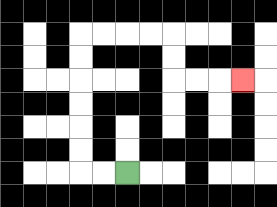{'start': '[5, 7]', 'end': '[10, 3]', 'path_directions': 'L,L,U,U,U,U,U,U,R,R,R,R,D,D,R,R,R', 'path_coordinates': '[[5, 7], [4, 7], [3, 7], [3, 6], [3, 5], [3, 4], [3, 3], [3, 2], [3, 1], [4, 1], [5, 1], [6, 1], [7, 1], [7, 2], [7, 3], [8, 3], [9, 3], [10, 3]]'}